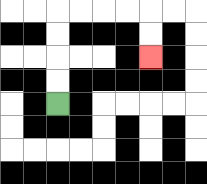{'start': '[2, 4]', 'end': '[6, 2]', 'path_directions': 'U,U,U,U,R,R,R,R,D,D', 'path_coordinates': '[[2, 4], [2, 3], [2, 2], [2, 1], [2, 0], [3, 0], [4, 0], [5, 0], [6, 0], [6, 1], [6, 2]]'}